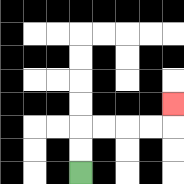{'start': '[3, 7]', 'end': '[7, 4]', 'path_directions': 'U,U,R,R,R,R,U', 'path_coordinates': '[[3, 7], [3, 6], [3, 5], [4, 5], [5, 5], [6, 5], [7, 5], [7, 4]]'}